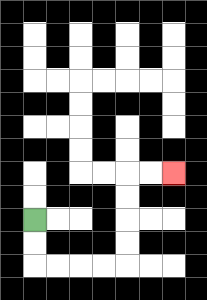{'start': '[1, 9]', 'end': '[7, 7]', 'path_directions': 'D,D,R,R,R,R,U,U,U,U,R,R', 'path_coordinates': '[[1, 9], [1, 10], [1, 11], [2, 11], [3, 11], [4, 11], [5, 11], [5, 10], [5, 9], [5, 8], [5, 7], [6, 7], [7, 7]]'}